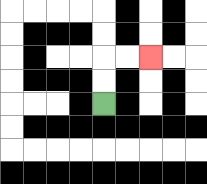{'start': '[4, 4]', 'end': '[6, 2]', 'path_directions': 'U,U,R,R', 'path_coordinates': '[[4, 4], [4, 3], [4, 2], [5, 2], [6, 2]]'}